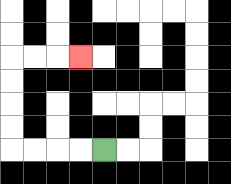{'start': '[4, 6]', 'end': '[3, 2]', 'path_directions': 'L,L,L,L,U,U,U,U,R,R,R', 'path_coordinates': '[[4, 6], [3, 6], [2, 6], [1, 6], [0, 6], [0, 5], [0, 4], [0, 3], [0, 2], [1, 2], [2, 2], [3, 2]]'}